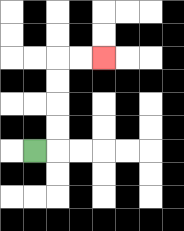{'start': '[1, 6]', 'end': '[4, 2]', 'path_directions': 'R,U,U,U,U,R,R', 'path_coordinates': '[[1, 6], [2, 6], [2, 5], [2, 4], [2, 3], [2, 2], [3, 2], [4, 2]]'}